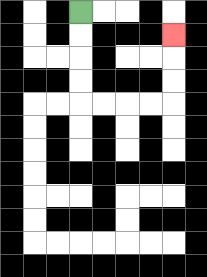{'start': '[3, 0]', 'end': '[7, 1]', 'path_directions': 'D,D,D,D,R,R,R,R,U,U,U', 'path_coordinates': '[[3, 0], [3, 1], [3, 2], [3, 3], [3, 4], [4, 4], [5, 4], [6, 4], [7, 4], [7, 3], [7, 2], [7, 1]]'}